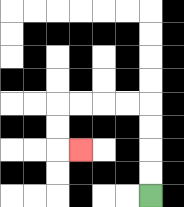{'start': '[6, 8]', 'end': '[3, 6]', 'path_directions': 'U,U,U,U,L,L,L,L,D,D,R', 'path_coordinates': '[[6, 8], [6, 7], [6, 6], [6, 5], [6, 4], [5, 4], [4, 4], [3, 4], [2, 4], [2, 5], [2, 6], [3, 6]]'}